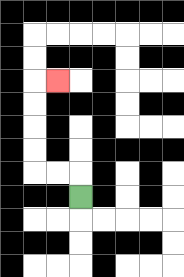{'start': '[3, 8]', 'end': '[2, 3]', 'path_directions': 'U,L,L,U,U,U,U,R', 'path_coordinates': '[[3, 8], [3, 7], [2, 7], [1, 7], [1, 6], [1, 5], [1, 4], [1, 3], [2, 3]]'}